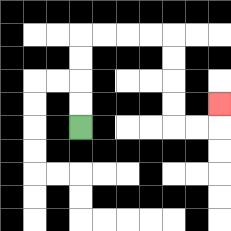{'start': '[3, 5]', 'end': '[9, 4]', 'path_directions': 'U,U,U,U,R,R,R,R,D,D,D,D,R,R,U', 'path_coordinates': '[[3, 5], [3, 4], [3, 3], [3, 2], [3, 1], [4, 1], [5, 1], [6, 1], [7, 1], [7, 2], [7, 3], [7, 4], [7, 5], [8, 5], [9, 5], [9, 4]]'}